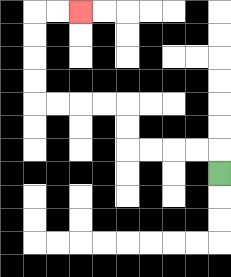{'start': '[9, 7]', 'end': '[3, 0]', 'path_directions': 'U,L,L,L,L,U,U,L,L,L,L,U,U,U,U,R,R', 'path_coordinates': '[[9, 7], [9, 6], [8, 6], [7, 6], [6, 6], [5, 6], [5, 5], [5, 4], [4, 4], [3, 4], [2, 4], [1, 4], [1, 3], [1, 2], [1, 1], [1, 0], [2, 0], [3, 0]]'}